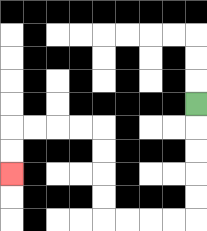{'start': '[8, 4]', 'end': '[0, 7]', 'path_directions': 'D,D,D,D,D,L,L,L,L,U,U,U,U,L,L,L,L,D,D', 'path_coordinates': '[[8, 4], [8, 5], [8, 6], [8, 7], [8, 8], [8, 9], [7, 9], [6, 9], [5, 9], [4, 9], [4, 8], [4, 7], [4, 6], [4, 5], [3, 5], [2, 5], [1, 5], [0, 5], [0, 6], [0, 7]]'}